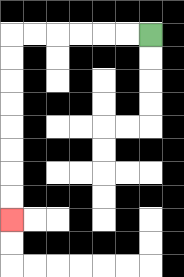{'start': '[6, 1]', 'end': '[0, 9]', 'path_directions': 'L,L,L,L,L,L,D,D,D,D,D,D,D,D', 'path_coordinates': '[[6, 1], [5, 1], [4, 1], [3, 1], [2, 1], [1, 1], [0, 1], [0, 2], [0, 3], [0, 4], [0, 5], [0, 6], [0, 7], [0, 8], [0, 9]]'}